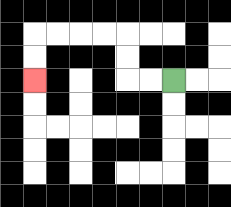{'start': '[7, 3]', 'end': '[1, 3]', 'path_directions': 'L,L,U,U,L,L,L,L,D,D', 'path_coordinates': '[[7, 3], [6, 3], [5, 3], [5, 2], [5, 1], [4, 1], [3, 1], [2, 1], [1, 1], [1, 2], [1, 3]]'}